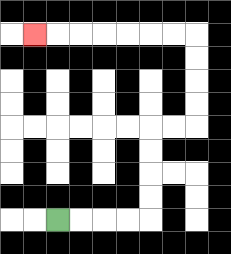{'start': '[2, 9]', 'end': '[1, 1]', 'path_directions': 'R,R,R,R,U,U,U,U,R,R,U,U,U,U,L,L,L,L,L,L,L', 'path_coordinates': '[[2, 9], [3, 9], [4, 9], [5, 9], [6, 9], [6, 8], [6, 7], [6, 6], [6, 5], [7, 5], [8, 5], [8, 4], [8, 3], [8, 2], [8, 1], [7, 1], [6, 1], [5, 1], [4, 1], [3, 1], [2, 1], [1, 1]]'}